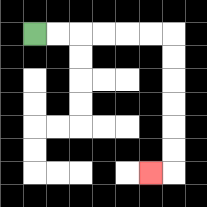{'start': '[1, 1]', 'end': '[6, 7]', 'path_directions': 'R,R,R,R,R,R,D,D,D,D,D,D,L', 'path_coordinates': '[[1, 1], [2, 1], [3, 1], [4, 1], [5, 1], [6, 1], [7, 1], [7, 2], [7, 3], [7, 4], [7, 5], [7, 6], [7, 7], [6, 7]]'}